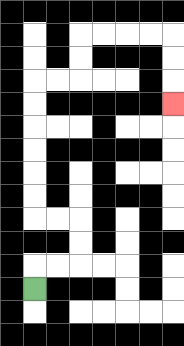{'start': '[1, 12]', 'end': '[7, 4]', 'path_directions': 'U,R,R,U,U,L,L,U,U,U,U,U,U,R,R,U,U,R,R,R,R,D,D,D', 'path_coordinates': '[[1, 12], [1, 11], [2, 11], [3, 11], [3, 10], [3, 9], [2, 9], [1, 9], [1, 8], [1, 7], [1, 6], [1, 5], [1, 4], [1, 3], [2, 3], [3, 3], [3, 2], [3, 1], [4, 1], [5, 1], [6, 1], [7, 1], [7, 2], [7, 3], [7, 4]]'}